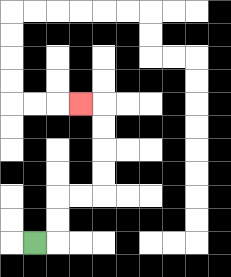{'start': '[1, 10]', 'end': '[3, 4]', 'path_directions': 'R,U,U,R,R,U,U,U,U,L', 'path_coordinates': '[[1, 10], [2, 10], [2, 9], [2, 8], [3, 8], [4, 8], [4, 7], [4, 6], [4, 5], [4, 4], [3, 4]]'}